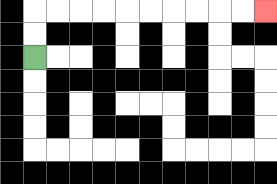{'start': '[1, 2]', 'end': '[11, 0]', 'path_directions': 'U,U,R,R,R,R,R,R,R,R,R,R', 'path_coordinates': '[[1, 2], [1, 1], [1, 0], [2, 0], [3, 0], [4, 0], [5, 0], [6, 0], [7, 0], [8, 0], [9, 0], [10, 0], [11, 0]]'}